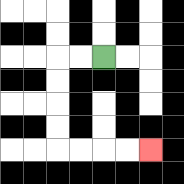{'start': '[4, 2]', 'end': '[6, 6]', 'path_directions': 'L,L,D,D,D,D,R,R,R,R', 'path_coordinates': '[[4, 2], [3, 2], [2, 2], [2, 3], [2, 4], [2, 5], [2, 6], [3, 6], [4, 6], [5, 6], [6, 6]]'}